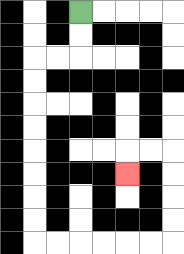{'start': '[3, 0]', 'end': '[5, 7]', 'path_directions': 'D,D,L,L,D,D,D,D,D,D,D,D,R,R,R,R,R,R,U,U,U,U,L,L,D', 'path_coordinates': '[[3, 0], [3, 1], [3, 2], [2, 2], [1, 2], [1, 3], [1, 4], [1, 5], [1, 6], [1, 7], [1, 8], [1, 9], [1, 10], [2, 10], [3, 10], [4, 10], [5, 10], [6, 10], [7, 10], [7, 9], [7, 8], [7, 7], [7, 6], [6, 6], [5, 6], [5, 7]]'}